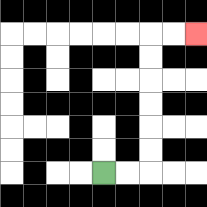{'start': '[4, 7]', 'end': '[8, 1]', 'path_directions': 'R,R,U,U,U,U,U,U,R,R', 'path_coordinates': '[[4, 7], [5, 7], [6, 7], [6, 6], [6, 5], [6, 4], [6, 3], [6, 2], [6, 1], [7, 1], [8, 1]]'}